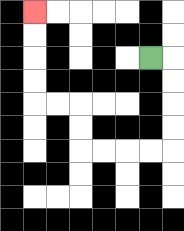{'start': '[6, 2]', 'end': '[1, 0]', 'path_directions': 'R,D,D,D,D,L,L,L,L,U,U,L,L,U,U,U,U', 'path_coordinates': '[[6, 2], [7, 2], [7, 3], [7, 4], [7, 5], [7, 6], [6, 6], [5, 6], [4, 6], [3, 6], [3, 5], [3, 4], [2, 4], [1, 4], [1, 3], [1, 2], [1, 1], [1, 0]]'}